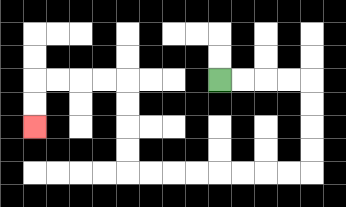{'start': '[9, 3]', 'end': '[1, 5]', 'path_directions': 'R,R,R,R,D,D,D,D,L,L,L,L,L,L,L,L,U,U,U,U,L,L,L,L,D,D', 'path_coordinates': '[[9, 3], [10, 3], [11, 3], [12, 3], [13, 3], [13, 4], [13, 5], [13, 6], [13, 7], [12, 7], [11, 7], [10, 7], [9, 7], [8, 7], [7, 7], [6, 7], [5, 7], [5, 6], [5, 5], [5, 4], [5, 3], [4, 3], [3, 3], [2, 3], [1, 3], [1, 4], [1, 5]]'}